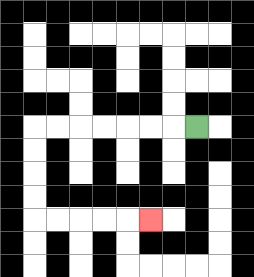{'start': '[8, 5]', 'end': '[6, 9]', 'path_directions': 'L,L,L,L,L,L,L,D,D,D,D,R,R,R,R,R', 'path_coordinates': '[[8, 5], [7, 5], [6, 5], [5, 5], [4, 5], [3, 5], [2, 5], [1, 5], [1, 6], [1, 7], [1, 8], [1, 9], [2, 9], [3, 9], [4, 9], [5, 9], [6, 9]]'}